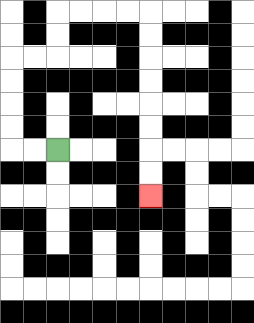{'start': '[2, 6]', 'end': '[6, 8]', 'path_directions': 'L,L,U,U,U,U,R,R,U,U,R,R,R,R,D,D,D,D,D,D,D,D', 'path_coordinates': '[[2, 6], [1, 6], [0, 6], [0, 5], [0, 4], [0, 3], [0, 2], [1, 2], [2, 2], [2, 1], [2, 0], [3, 0], [4, 0], [5, 0], [6, 0], [6, 1], [6, 2], [6, 3], [6, 4], [6, 5], [6, 6], [6, 7], [6, 8]]'}